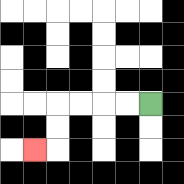{'start': '[6, 4]', 'end': '[1, 6]', 'path_directions': 'L,L,L,L,D,D,L', 'path_coordinates': '[[6, 4], [5, 4], [4, 4], [3, 4], [2, 4], [2, 5], [2, 6], [1, 6]]'}